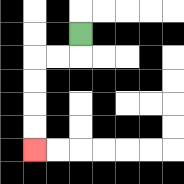{'start': '[3, 1]', 'end': '[1, 6]', 'path_directions': 'D,L,L,D,D,D,D', 'path_coordinates': '[[3, 1], [3, 2], [2, 2], [1, 2], [1, 3], [1, 4], [1, 5], [1, 6]]'}